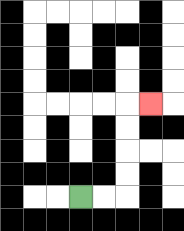{'start': '[3, 8]', 'end': '[6, 4]', 'path_directions': 'R,R,U,U,U,U,R', 'path_coordinates': '[[3, 8], [4, 8], [5, 8], [5, 7], [5, 6], [5, 5], [5, 4], [6, 4]]'}